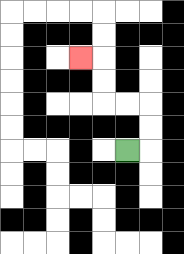{'start': '[5, 6]', 'end': '[3, 2]', 'path_directions': 'R,U,U,L,L,U,U,L', 'path_coordinates': '[[5, 6], [6, 6], [6, 5], [6, 4], [5, 4], [4, 4], [4, 3], [4, 2], [3, 2]]'}